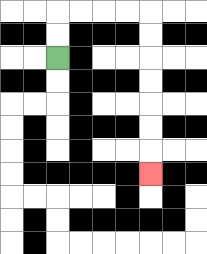{'start': '[2, 2]', 'end': '[6, 7]', 'path_directions': 'U,U,R,R,R,R,D,D,D,D,D,D,D', 'path_coordinates': '[[2, 2], [2, 1], [2, 0], [3, 0], [4, 0], [5, 0], [6, 0], [6, 1], [6, 2], [6, 3], [6, 4], [6, 5], [6, 6], [6, 7]]'}